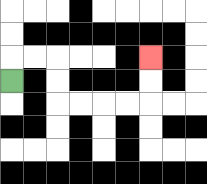{'start': '[0, 3]', 'end': '[6, 2]', 'path_directions': 'U,R,R,D,D,R,R,R,R,U,U', 'path_coordinates': '[[0, 3], [0, 2], [1, 2], [2, 2], [2, 3], [2, 4], [3, 4], [4, 4], [5, 4], [6, 4], [6, 3], [6, 2]]'}